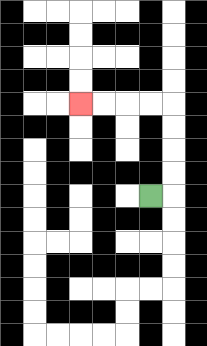{'start': '[6, 8]', 'end': '[3, 4]', 'path_directions': 'R,U,U,U,U,L,L,L,L', 'path_coordinates': '[[6, 8], [7, 8], [7, 7], [7, 6], [7, 5], [7, 4], [6, 4], [5, 4], [4, 4], [3, 4]]'}